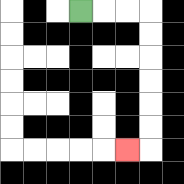{'start': '[3, 0]', 'end': '[5, 6]', 'path_directions': 'R,R,R,D,D,D,D,D,D,L', 'path_coordinates': '[[3, 0], [4, 0], [5, 0], [6, 0], [6, 1], [6, 2], [6, 3], [6, 4], [6, 5], [6, 6], [5, 6]]'}